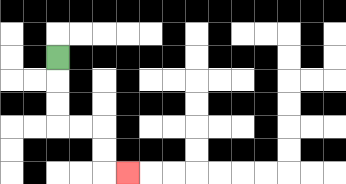{'start': '[2, 2]', 'end': '[5, 7]', 'path_directions': 'D,D,D,R,R,D,D,R', 'path_coordinates': '[[2, 2], [2, 3], [2, 4], [2, 5], [3, 5], [4, 5], [4, 6], [4, 7], [5, 7]]'}